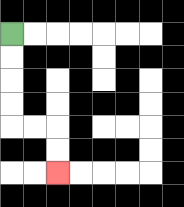{'start': '[0, 1]', 'end': '[2, 7]', 'path_directions': 'D,D,D,D,R,R,D,D', 'path_coordinates': '[[0, 1], [0, 2], [0, 3], [0, 4], [0, 5], [1, 5], [2, 5], [2, 6], [2, 7]]'}